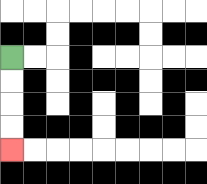{'start': '[0, 2]', 'end': '[0, 6]', 'path_directions': 'D,D,D,D', 'path_coordinates': '[[0, 2], [0, 3], [0, 4], [0, 5], [0, 6]]'}